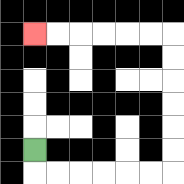{'start': '[1, 6]', 'end': '[1, 1]', 'path_directions': 'D,R,R,R,R,R,R,U,U,U,U,U,U,L,L,L,L,L,L', 'path_coordinates': '[[1, 6], [1, 7], [2, 7], [3, 7], [4, 7], [5, 7], [6, 7], [7, 7], [7, 6], [7, 5], [7, 4], [7, 3], [7, 2], [7, 1], [6, 1], [5, 1], [4, 1], [3, 1], [2, 1], [1, 1]]'}